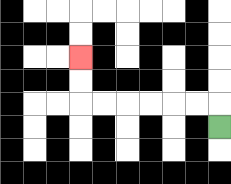{'start': '[9, 5]', 'end': '[3, 2]', 'path_directions': 'U,L,L,L,L,L,L,U,U', 'path_coordinates': '[[9, 5], [9, 4], [8, 4], [7, 4], [6, 4], [5, 4], [4, 4], [3, 4], [3, 3], [3, 2]]'}